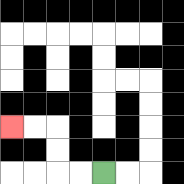{'start': '[4, 7]', 'end': '[0, 5]', 'path_directions': 'L,L,U,U,L,L', 'path_coordinates': '[[4, 7], [3, 7], [2, 7], [2, 6], [2, 5], [1, 5], [0, 5]]'}